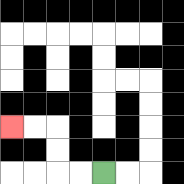{'start': '[4, 7]', 'end': '[0, 5]', 'path_directions': 'L,L,U,U,L,L', 'path_coordinates': '[[4, 7], [3, 7], [2, 7], [2, 6], [2, 5], [1, 5], [0, 5]]'}